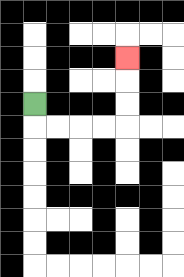{'start': '[1, 4]', 'end': '[5, 2]', 'path_directions': 'D,R,R,R,R,U,U,U', 'path_coordinates': '[[1, 4], [1, 5], [2, 5], [3, 5], [4, 5], [5, 5], [5, 4], [5, 3], [5, 2]]'}